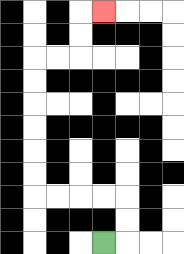{'start': '[4, 10]', 'end': '[4, 0]', 'path_directions': 'R,U,U,L,L,L,L,U,U,U,U,U,U,R,R,U,U,R', 'path_coordinates': '[[4, 10], [5, 10], [5, 9], [5, 8], [4, 8], [3, 8], [2, 8], [1, 8], [1, 7], [1, 6], [1, 5], [1, 4], [1, 3], [1, 2], [2, 2], [3, 2], [3, 1], [3, 0], [4, 0]]'}